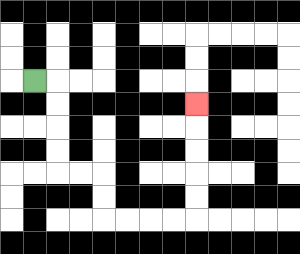{'start': '[1, 3]', 'end': '[8, 4]', 'path_directions': 'R,D,D,D,D,R,R,D,D,R,R,R,R,U,U,U,U,U', 'path_coordinates': '[[1, 3], [2, 3], [2, 4], [2, 5], [2, 6], [2, 7], [3, 7], [4, 7], [4, 8], [4, 9], [5, 9], [6, 9], [7, 9], [8, 9], [8, 8], [8, 7], [8, 6], [8, 5], [8, 4]]'}